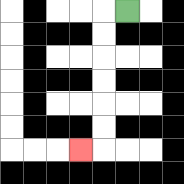{'start': '[5, 0]', 'end': '[3, 6]', 'path_directions': 'L,D,D,D,D,D,D,L', 'path_coordinates': '[[5, 0], [4, 0], [4, 1], [4, 2], [4, 3], [4, 4], [4, 5], [4, 6], [3, 6]]'}